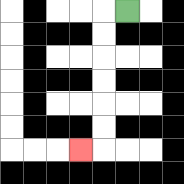{'start': '[5, 0]', 'end': '[3, 6]', 'path_directions': 'L,D,D,D,D,D,D,L', 'path_coordinates': '[[5, 0], [4, 0], [4, 1], [4, 2], [4, 3], [4, 4], [4, 5], [4, 6], [3, 6]]'}